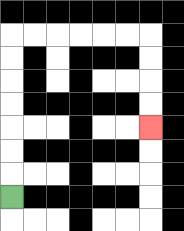{'start': '[0, 8]', 'end': '[6, 5]', 'path_directions': 'U,U,U,U,U,U,U,R,R,R,R,R,R,D,D,D,D', 'path_coordinates': '[[0, 8], [0, 7], [0, 6], [0, 5], [0, 4], [0, 3], [0, 2], [0, 1], [1, 1], [2, 1], [3, 1], [4, 1], [5, 1], [6, 1], [6, 2], [6, 3], [6, 4], [6, 5]]'}